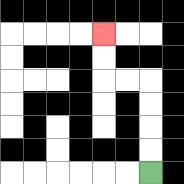{'start': '[6, 7]', 'end': '[4, 1]', 'path_directions': 'U,U,U,U,L,L,U,U', 'path_coordinates': '[[6, 7], [6, 6], [6, 5], [6, 4], [6, 3], [5, 3], [4, 3], [4, 2], [4, 1]]'}